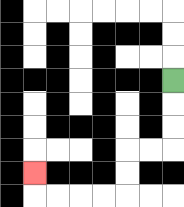{'start': '[7, 3]', 'end': '[1, 7]', 'path_directions': 'D,D,D,L,L,D,D,L,L,L,L,U', 'path_coordinates': '[[7, 3], [7, 4], [7, 5], [7, 6], [6, 6], [5, 6], [5, 7], [5, 8], [4, 8], [3, 8], [2, 8], [1, 8], [1, 7]]'}